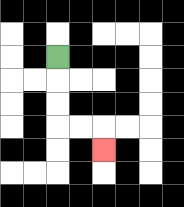{'start': '[2, 2]', 'end': '[4, 6]', 'path_directions': 'D,D,D,R,R,D', 'path_coordinates': '[[2, 2], [2, 3], [2, 4], [2, 5], [3, 5], [4, 5], [4, 6]]'}